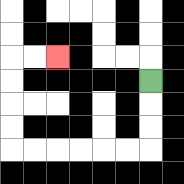{'start': '[6, 3]', 'end': '[2, 2]', 'path_directions': 'D,D,D,L,L,L,L,L,L,U,U,U,U,R,R', 'path_coordinates': '[[6, 3], [6, 4], [6, 5], [6, 6], [5, 6], [4, 6], [3, 6], [2, 6], [1, 6], [0, 6], [0, 5], [0, 4], [0, 3], [0, 2], [1, 2], [2, 2]]'}